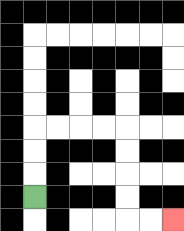{'start': '[1, 8]', 'end': '[7, 9]', 'path_directions': 'U,U,U,R,R,R,R,D,D,D,D,R,R', 'path_coordinates': '[[1, 8], [1, 7], [1, 6], [1, 5], [2, 5], [3, 5], [4, 5], [5, 5], [5, 6], [5, 7], [5, 8], [5, 9], [6, 9], [7, 9]]'}